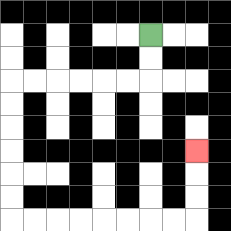{'start': '[6, 1]', 'end': '[8, 6]', 'path_directions': 'D,D,L,L,L,L,L,L,D,D,D,D,D,D,R,R,R,R,R,R,R,R,U,U,U', 'path_coordinates': '[[6, 1], [6, 2], [6, 3], [5, 3], [4, 3], [3, 3], [2, 3], [1, 3], [0, 3], [0, 4], [0, 5], [0, 6], [0, 7], [0, 8], [0, 9], [1, 9], [2, 9], [3, 9], [4, 9], [5, 9], [6, 9], [7, 9], [8, 9], [8, 8], [8, 7], [8, 6]]'}